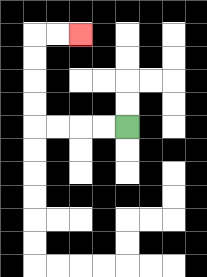{'start': '[5, 5]', 'end': '[3, 1]', 'path_directions': 'L,L,L,L,U,U,U,U,R,R', 'path_coordinates': '[[5, 5], [4, 5], [3, 5], [2, 5], [1, 5], [1, 4], [1, 3], [1, 2], [1, 1], [2, 1], [3, 1]]'}